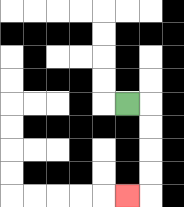{'start': '[5, 4]', 'end': '[5, 8]', 'path_directions': 'R,D,D,D,D,L', 'path_coordinates': '[[5, 4], [6, 4], [6, 5], [6, 6], [6, 7], [6, 8], [5, 8]]'}